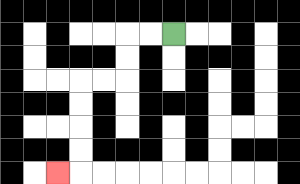{'start': '[7, 1]', 'end': '[2, 7]', 'path_directions': 'L,L,D,D,L,L,D,D,D,D,L', 'path_coordinates': '[[7, 1], [6, 1], [5, 1], [5, 2], [5, 3], [4, 3], [3, 3], [3, 4], [3, 5], [3, 6], [3, 7], [2, 7]]'}